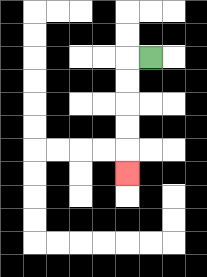{'start': '[6, 2]', 'end': '[5, 7]', 'path_directions': 'L,D,D,D,D,D', 'path_coordinates': '[[6, 2], [5, 2], [5, 3], [5, 4], [5, 5], [5, 6], [5, 7]]'}